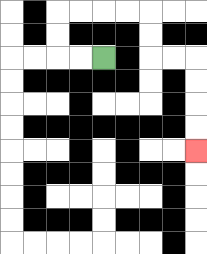{'start': '[4, 2]', 'end': '[8, 6]', 'path_directions': 'L,L,U,U,R,R,R,R,D,D,R,R,D,D,D,D', 'path_coordinates': '[[4, 2], [3, 2], [2, 2], [2, 1], [2, 0], [3, 0], [4, 0], [5, 0], [6, 0], [6, 1], [6, 2], [7, 2], [8, 2], [8, 3], [8, 4], [8, 5], [8, 6]]'}